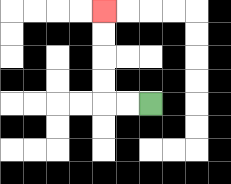{'start': '[6, 4]', 'end': '[4, 0]', 'path_directions': 'L,L,U,U,U,U', 'path_coordinates': '[[6, 4], [5, 4], [4, 4], [4, 3], [4, 2], [4, 1], [4, 0]]'}